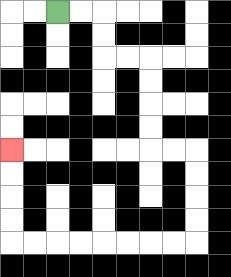{'start': '[2, 0]', 'end': '[0, 6]', 'path_directions': 'R,R,D,D,R,R,D,D,D,D,R,R,D,D,D,D,L,L,L,L,L,L,L,L,U,U,U,U', 'path_coordinates': '[[2, 0], [3, 0], [4, 0], [4, 1], [4, 2], [5, 2], [6, 2], [6, 3], [6, 4], [6, 5], [6, 6], [7, 6], [8, 6], [8, 7], [8, 8], [8, 9], [8, 10], [7, 10], [6, 10], [5, 10], [4, 10], [3, 10], [2, 10], [1, 10], [0, 10], [0, 9], [0, 8], [0, 7], [0, 6]]'}